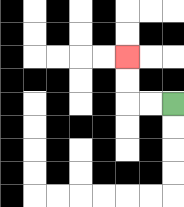{'start': '[7, 4]', 'end': '[5, 2]', 'path_directions': 'L,L,U,U', 'path_coordinates': '[[7, 4], [6, 4], [5, 4], [5, 3], [5, 2]]'}